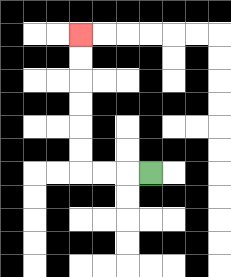{'start': '[6, 7]', 'end': '[3, 1]', 'path_directions': 'L,L,L,U,U,U,U,U,U', 'path_coordinates': '[[6, 7], [5, 7], [4, 7], [3, 7], [3, 6], [3, 5], [3, 4], [3, 3], [3, 2], [3, 1]]'}